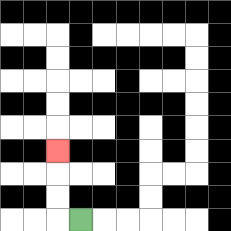{'start': '[3, 9]', 'end': '[2, 6]', 'path_directions': 'L,U,U,U', 'path_coordinates': '[[3, 9], [2, 9], [2, 8], [2, 7], [2, 6]]'}